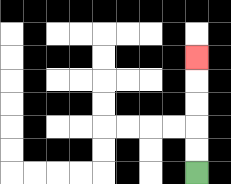{'start': '[8, 7]', 'end': '[8, 2]', 'path_directions': 'U,U,U,U,U', 'path_coordinates': '[[8, 7], [8, 6], [8, 5], [8, 4], [8, 3], [8, 2]]'}